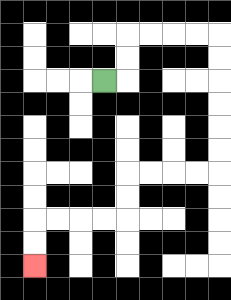{'start': '[4, 3]', 'end': '[1, 11]', 'path_directions': 'R,U,U,R,R,R,R,D,D,D,D,D,D,L,L,L,L,D,D,L,L,L,L,D,D', 'path_coordinates': '[[4, 3], [5, 3], [5, 2], [5, 1], [6, 1], [7, 1], [8, 1], [9, 1], [9, 2], [9, 3], [9, 4], [9, 5], [9, 6], [9, 7], [8, 7], [7, 7], [6, 7], [5, 7], [5, 8], [5, 9], [4, 9], [3, 9], [2, 9], [1, 9], [1, 10], [1, 11]]'}